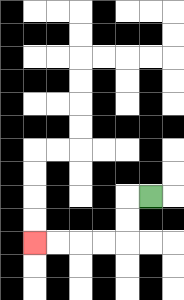{'start': '[6, 8]', 'end': '[1, 10]', 'path_directions': 'L,D,D,L,L,L,L', 'path_coordinates': '[[6, 8], [5, 8], [5, 9], [5, 10], [4, 10], [3, 10], [2, 10], [1, 10]]'}